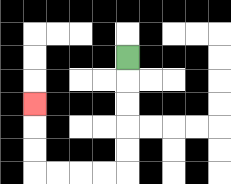{'start': '[5, 2]', 'end': '[1, 4]', 'path_directions': 'D,D,D,D,D,L,L,L,L,U,U,U', 'path_coordinates': '[[5, 2], [5, 3], [5, 4], [5, 5], [5, 6], [5, 7], [4, 7], [3, 7], [2, 7], [1, 7], [1, 6], [1, 5], [1, 4]]'}